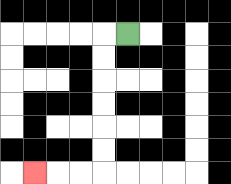{'start': '[5, 1]', 'end': '[1, 7]', 'path_directions': 'L,D,D,D,D,D,D,L,L,L', 'path_coordinates': '[[5, 1], [4, 1], [4, 2], [4, 3], [4, 4], [4, 5], [4, 6], [4, 7], [3, 7], [2, 7], [1, 7]]'}